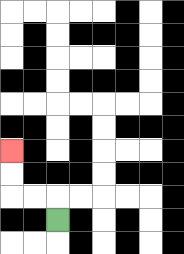{'start': '[2, 9]', 'end': '[0, 6]', 'path_directions': 'U,L,L,U,U', 'path_coordinates': '[[2, 9], [2, 8], [1, 8], [0, 8], [0, 7], [0, 6]]'}